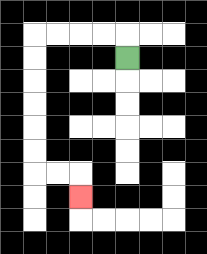{'start': '[5, 2]', 'end': '[3, 8]', 'path_directions': 'U,L,L,L,L,D,D,D,D,D,D,R,R,D', 'path_coordinates': '[[5, 2], [5, 1], [4, 1], [3, 1], [2, 1], [1, 1], [1, 2], [1, 3], [1, 4], [1, 5], [1, 6], [1, 7], [2, 7], [3, 7], [3, 8]]'}